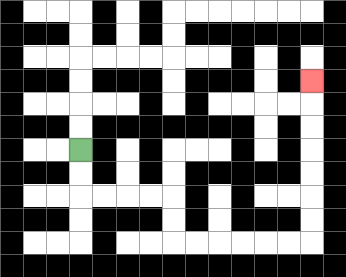{'start': '[3, 6]', 'end': '[13, 3]', 'path_directions': 'D,D,R,R,R,R,D,D,R,R,R,R,R,R,U,U,U,U,U,U,U', 'path_coordinates': '[[3, 6], [3, 7], [3, 8], [4, 8], [5, 8], [6, 8], [7, 8], [7, 9], [7, 10], [8, 10], [9, 10], [10, 10], [11, 10], [12, 10], [13, 10], [13, 9], [13, 8], [13, 7], [13, 6], [13, 5], [13, 4], [13, 3]]'}